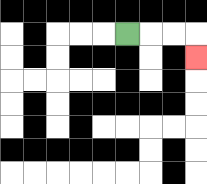{'start': '[5, 1]', 'end': '[8, 2]', 'path_directions': 'R,R,R,D', 'path_coordinates': '[[5, 1], [6, 1], [7, 1], [8, 1], [8, 2]]'}